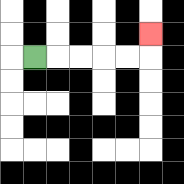{'start': '[1, 2]', 'end': '[6, 1]', 'path_directions': 'R,R,R,R,R,U', 'path_coordinates': '[[1, 2], [2, 2], [3, 2], [4, 2], [5, 2], [6, 2], [6, 1]]'}